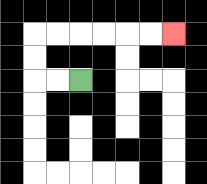{'start': '[3, 3]', 'end': '[7, 1]', 'path_directions': 'L,L,U,U,R,R,R,R,R,R', 'path_coordinates': '[[3, 3], [2, 3], [1, 3], [1, 2], [1, 1], [2, 1], [3, 1], [4, 1], [5, 1], [6, 1], [7, 1]]'}